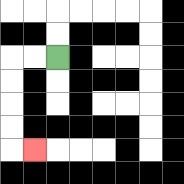{'start': '[2, 2]', 'end': '[1, 6]', 'path_directions': 'L,L,D,D,D,D,R', 'path_coordinates': '[[2, 2], [1, 2], [0, 2], [0, 3], [0, 4], [0, 5], [0, 6], [1, 6]]'}